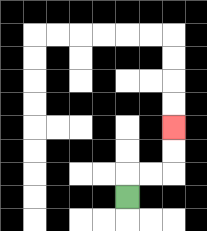{'start': '[5, 8]', 'end': '[7, 5]', 'path_directions': 'U,R,R,U,U', 'path_coordinates': '[[5, 8], [5, 7], [6, 7], [7, 7], [7, 6], [7, 5]]'}